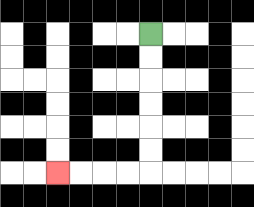{'start': '[6, 1]', 'end': '[2, 7]', 'path_directions': 'D,D,D,D,D,D,L,L,L,L', 'path_coordinates': '[[6, 1], [6, 2], [6, 3], [6, 4], [6, 5], [6, 6], [6, 7], [5, 7], [4, 7], [3, 7], [2, 7]]'}